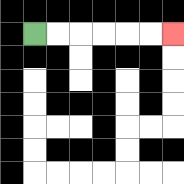{'start': '[1, 1]', 'end': '[7, 1]', 'path_directions': 'R,R,R,R,R,R', 'path_coordinates': '[[1, 1], [2, 1], [3, 1], [4, 1], [5, 1], [6, 1], [7, 1]]'}